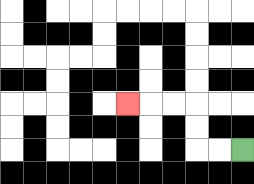{'start': '[10, 6]', 'end': '[5, 4]', 'path_directions': 'L,L,U,U,L,L,L', 'path_coordinates': '[[10, 6], [9, 6], [8, 6], [8, 5], [8, 4], [7, 4], [6, 4], [5, 4]]'}